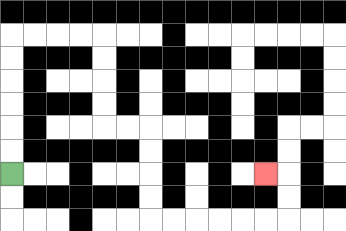{'start': '[0, 7]', 'end': '[11, 7]', 'path_directions': 'U,U,U,U,U,U,R,R,R,R,D,D,D,D,R,R,D,D,D,D,R,R,R,R,R,R,U,U,L', 'path_coordinates': '[[0, 7], [0, 6], [0, 5], [0, 4], [0, 3], [0, 2], [0, 1], [1, 1], [2, 1], [3, 1], [4, 1], [4, 2], [4, 3], [4, 4], [4, 5], [5, 5], [6, 5], [6, 6], [6, 7], [6, 8], [6, 9], [7, 9], [8, 9], [9, 9], [10, 9], [11, 9], [12, 9], [12, 8], [12, 7], [11, 7]]'}